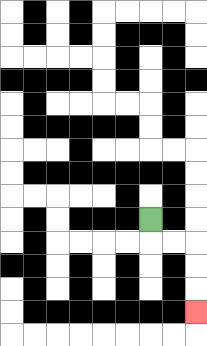{'start': '[6, 9]', 'end': '[8, 13]', 'path_directions': 'D,R,R,D,D,D', 'path_coordinates': '[[6, 9], [6, 10], [7, 10], [8, 10], [8, 11], [8, 12], [8, 13]]'}